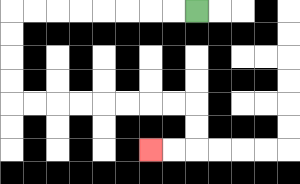{'start': '[8, 0]', 'end': '[6, 6]', 'path_directions': 'L,L,L,L,L,L,L,L,D,D,D,D,R,R,R,R,R,R,R,R,D,D,L,L', 'path_coordinates': '[[8, 0], [7, 0], [6, 0], [5, 0], [4, 0], [3, 0], [2, 0], [1, 0], [0, 0], [0, 1], [0, 2], [0, 3], [0, 4], [1, 4], [2, 4], [3, 4], [4, 4], [5, 4], [6, 4], [7, 4], [8, 4], [8, 5], [8, 6], [7, 6], [6, 6]]'}